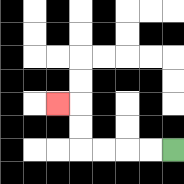{'start': '[7, 6]', 'end': '[2, 4]', 'path_directions': 'L,L,L,L,U,U,L', 'path_coordinates': '[[7, 6], [6, 6], [5, 6], [4, 6], [3, 6], [3, 5], [3, 4], [2, 4]]'}